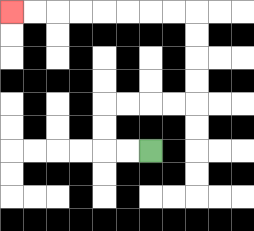{'start': '[6, 6]', 'end': '[0, 0]', 'path_directions': 'L,L,U,U,R,R,R,R,U,U,U,U,L,L,L,L,L,L,L,L', 'path_coordinates': '[[6, 6], [5, 6], [4, 6], [4, 5], [4, 4], [5, 4], [6, 4], [7, 4], [8, 4], [8, 3], [8, 2], [8, 1], [8, 0], [7, 0], [6, 0], [5, 0], [4, 0], [3, 0], [2, 0], [1, 0], [0, 0]]'}